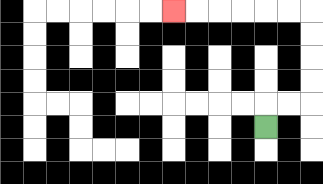{'start': '[11, 5]', 'end': '[7, 0]', 'path_directions': 'U,R,R,U,U,U,U,L,L,L,L,L,L', 'path_coordinates': '[[11, 5], [11, 4], [12, 4], [13, 4], [13, 3], [13, 2], [13, 1], [13, 0], [12, 0], [11, 0], [10, 0], [9, 0], [8, 0], [7, 0]]'}